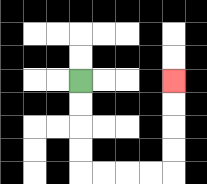{'start': '[3, 3]', 'end': '[7, 3]', 'path_directions': 'D,D,D,D,R,R,R,R,U,U,U,U', 'path_coordinates': '[[3, 3], [3, 4], [3, 5], [3, 6], [3, 7], [4, 7], [5, 7], [6, 7], [7, 7], [7, 6], [7, 5], [7, 4], [7, 3]]'}